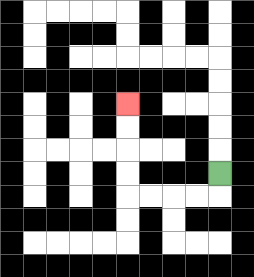{'start': '[9, 7]', 'end': '[5, 4]', 'path_directions': 'D,L,L,L,L,U,U,U,U', 'path_coordinates': '[[9, 7], [9, 8], [8, 8], [7, 8], [6, 8], [5, 8], [5, 7], [5, 6], [5, 5], [5, 4]]'}